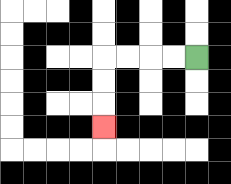{'start': '[8, 2]', 'end': '[4, 5]', 'path_directions': 'L,L,L,L,D,D,D', 'path_coordinates': '[[8, 2], [7, 2], [6, 2], [5, 2], [4, 2], [4, 3], [4, 4], [4, 5]]'}